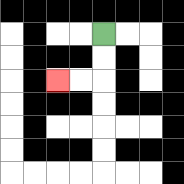{'start': '[4, 1]', 'end': '[2, 3]', 'path_directions': 'D,D,L,L', 'path_coordinates': '[[4, 1], [4, 2], [4, 3], [3, 3], [2, 3]]'}